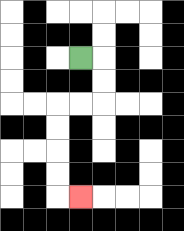{'start': '[3, 2]', 'end': '[3, 8]', 'path_directions': 'R,D,D,L,L,D,D,D,D,R', 'path_coordinates': '[[3, 2], [4, 2], [4, 3], [4, 4], [3, 4], [2, 4], [2, 5], [2, 6], [2, 7], [2, 8], [3, 8]]'}